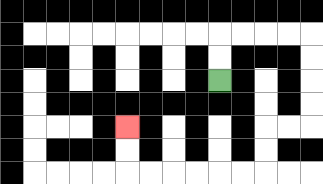{'start': '[9, 3]', 'end': '[5, 5]', 'path_directions': 'U,U,R,R,R,R,D,D,D,D,L,L,D,D,L,L,L,L,L,L,U,U', 'path_coordinates': '[[9, 3], [9, 2], [9, 1], [10, 1], [11, 1], [12, 1], [13, 1], [13, 2], [13, 3], [13, 4], [13, 5], [12, 5], [11, 5], [11, 6], [11, 7], [10, 7], [9, 7], [8, 7], [7, 7], [6, 7], [5, 7], [5, 6], [5, 5]]'}